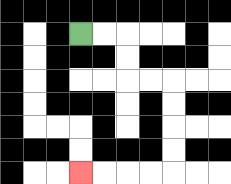{'start': '[3, 1]', 'end': '[3, 7]', 'path_directions': 'R,R,D,D,R,R,D,D,D,D,L,L,L,L', 'path_coordinates': '[[3, 1], [4, 1], [5, 1], [5, 2], [5, 3], [6, 3], [7, 3], [7, 4], [7, 5], [7, 6], [7, 7], [6, 7], [5, 7], [4, 7], [3, 7]]'}